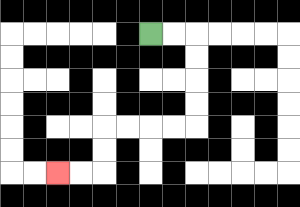{'start': '[6, 1]', 'end': '[2, 7]', 'path_directions': 'R,R,D,D,D,D,L,L,L,L,D,D,L,L', 'path_coordinates': '[[6, 1], [7, 1], [8, 1], [8, 2], [8, 3], [8, 4], [8, 5], [7, 5], [6, 5], [5, 5], [4, 5], [4, 6], [4, 7], [3, 7], [2, 7]]'}